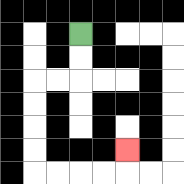{'start': '[3, 1]', 'end': '[5, 6]', 'path_directions': 'D,D,L,L,D,D,D,D,R,R,R,R,U', 'path_coordinates': '[[3, 1], [3, 2], [3, 3], [2, 3], [1, 3], [1, 4], [1, 5], [1, 6], [1, 7], [2, 7], [3, 7], [4, 7], [5, 7], [5, 6]]'}